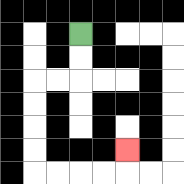{'start': '[3, 1]', 'end': '[5, 6]', 'path_directions': 'D,D,L,L,D,D,D,D,R,R,R,R,U', 'path_coordinates': '[[3, 1], [3, 2], [3, 3], [2, 3], [1, 3], [1, 4], [1, 5], [1, 6], [1, 7], [2, 7], [3, 7], [4, 7], [5, 7], [5, 6]]'}